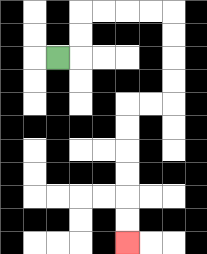{'start': '[2, 2]', 'end': '[5, 10]', 'path_directions': 'R,U,U,R,R,R,R,D,D,D,D,L,L,D,D,D,D,D,D', 'path_coordinates': '[[2, 2], [3, 2], [3, 1], [3, 0], [4, 0], [5, 0], [6, 0], [7, 0], [7, 1], [7, 2], [7, 3], [7, 4], [6, 4], [5, 4], [5, 5], [5, 6], [5, 7], [5, 8], [5, 9], [5, 10]]'}